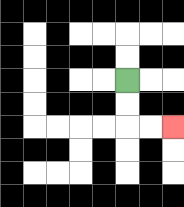{'start': '[5, 3]', 'end': '[7, 5]', 'path_directions': 'D,D,R,R', 'path_coordinates': '[[5, 3], [5, 4], [5, 5], [6, 5], [7, 5]]'}